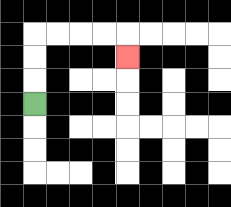{'start': '[1, 4]', 'end': '[5, 2]', 'path_directions': 'U,U,U,R,R,R,R,D', 'path_coordinates': '[[1, 4], [1, 3], [1, 2], [1, 1], [2, 1], [3, 1], [4, 1], [5, 1], [5, 2]]'}